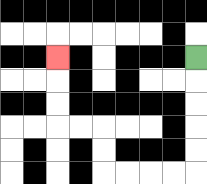{'start': '[8, 2]', 'end': '[2, 2]', 'path_directions': 'D,D,D,D,D,L,L,L,L,U,U,L,L,U,U,U', 'path_coordinates': '[[8, 2], [8, 3], [8, 4], [8, 5], [8, 6], [8, 7], [7, 7], [6, 7], [5, 7], [4, 7], [4, 6], [4, 5], [3, 5], [2, 5], [2, 4], [2, 3], [2, 2]]'}